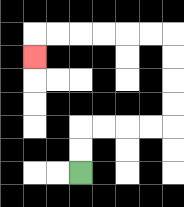{'start': '[3, 7]', 'end': '[1, 2]', 'path_directions': 'U,U,R,R,R,R,U,U,U,U,L,L,L,L,L,L,D', 'path_coordinates': '[[3, 7], [3, 6], [3, 5], [4, 5], [5, 5], [6, 5], [7, 5], [7, 4], [7, 3], [7, 2], [7, 1], [6, 1], [5, 1], [4, 1], [3, 1], [2, 1], [1, 1], [1, 2]]'}